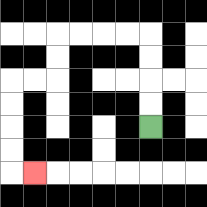{'start': '[6, 5]', 'end': '[1, 7]', 'path_directions': 'U,U,U,U,L,L,L,L,D,D,L,L,D,D,D,D,R', 'path_coordinates': '[[6, 5], [6, 4], [6, 3], [6, 2], [6, 1], [5, 1], [4, 1], [3, 1], [2, 1], [2, 2], [2, 3], [1, 3], [0, 3], [0, 4], [0, 5], [0, 6], [0, 7], [1, 7]]'}